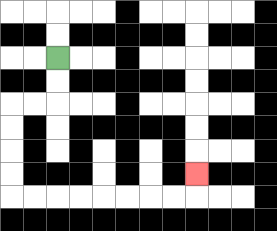{'start': '[2, 2]', 'end': '[8, 7]', 'path_directions': 'D,D,L,L,D,D,D,D,R,R,R,R,R,R,R,R,U', 'path_coordinates': '[[2, 2], [2, 3], [2, 4], [1, 4], [0, 4], [0, 5], [0, 6], [0, 7], [0, 8], [1, 8], [2, 8], [3, 8], [4, 8], [5, 8], [6, 8], [7, 8], [8, 8], [8, 7]]'}